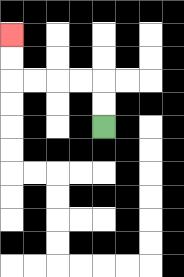{'start': '[4, 5]', 'end': '[0, 1]', 'path_directions': 'U,U,L,L,L,L,U,U', 'path_coordinates': '[[4, 5], [4, 4], [4, 3], [3, 3], [2, 3], [1, 3], [0, 3], [0, 2], [0, 1]]'}